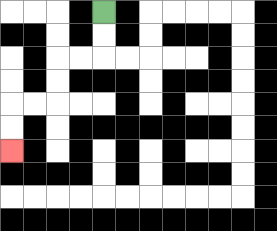{'start': '[4, 0]', 'end': '[0, 6]', 'path_directions': 'D,D,L,L,D,D,L,L,D,D', 'path_coordinates': '[[4, 0], [4, 1], [4, 2], [3, 2], [2, 2], [2, 3], [2, 4], [1, 4], [0, 4], [0, 5], [0, 6]]'}